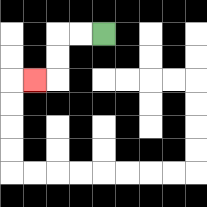{'start': '[4, 1]', 'end': '[1, 3]', 'path_directions': 'L,L,D,D,L', 'path_coordinates': '[[4, 1], [3, 1], [2, 1], [2, 2], [2, 3], [1, 3]]'}